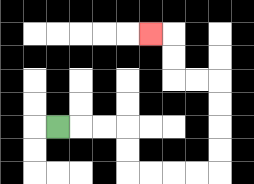{'start': '[2, 5]', 'end': '[6, 1]', 'path_directions': 'R,R,R,D,D,R,R,R,R,U,U,U,U,L,L,U,U,L', 'path_coordinates': '[[2, 5], [3, 5], [4, 5], [5, 5], [5, 6], [5, 7], [6, 7], [7, 7], [8, 7], [9, 7], [9, 6], [9, 5], [9, 4], [9, 3], [8, 3], [7, 3], [7, 2], [7, 1], [6, 1]]'}